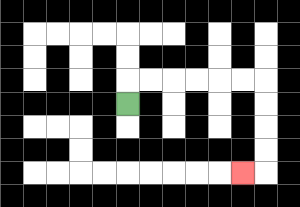{'start': '[5, 4]', 'end': '[10, 7]', 'path_directions': 'U,R,R,R,R,R,R,D,D,D,D,L', 'path_coordinates': '[[5, 4], [5, 3], [6, 3], [7, 3], [8, 3], [9, 3], [10, 3], [11, 3], [11, 4], [11, 5], [11, 6], [11, 7], [10, 7]]'}